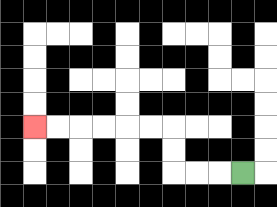{'start': '[10, 7]', 'end': '[1, 5]', 'path_directions': 'L,L,L,U,U,L,L,L,L,L,L', 'path_coordinates': '[[10, 7], [9, 7], [8, 7], [7, 7], [7, 6], [7, 5], [6, 5], [5, 5], [4, 5], [3, 5], [2, 5], [1, 5]]'}